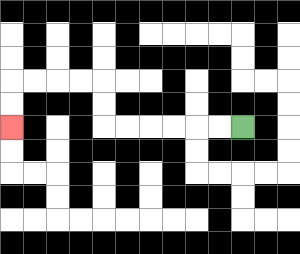{'start': '[10, 5]', 'end': '[0, 5]', 'path_directions': 'L,L,L,L,L,L,U,U,L,L,L,L,D,D', 'path_coordinates': '[[10, 5], [9, 5], [8, 5], [7, 5], [6, 5], [5, 5], [4, 5], [4, 4], [4, 3], [3, 3], [2, 3], [1, 3], [0, 3], [0, 4], [0, 5]]'}